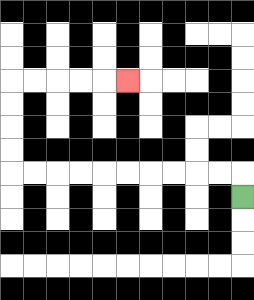{'start': '[10, 8]', 'end': '[5, 3]', 'path_directions': 'U,L,L,L,L,L,L,L,L,L,L,U,U,U,U,R,R,R,R,R', 'path_coordinates': '[[10, 8], [10, 7], [9, 7], [8, 7], [7, 7], [6, 7], [5, 7], [4, 7], [3, 7], [2, 7], [1, 7], [0, 7], [0, 6], [0, 5], [0, 4], [0, 3], [1, 3], [2, 3], [3, 3], [4, 3], [5, 3]]'}